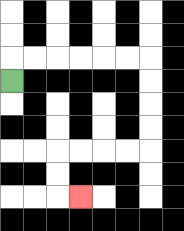{'start': '[0, 3]', 'end': '[3, 8]', 'path_directions': 'U,R,R,R,R,R,R,D,D,D,D,L,L,L,L,D,D,R', 'path_coordinates': '[[0, 3], [0, 2], [1, 2], [2, 2], [3, 2], [4, 2], [5, 2], [6, 2], [6, 3], [6, 4], [6, 5], [6, 6], [5, 6], [4, 6], [3, 6], [2, 6], [2, 7], [2, 8], [3, 8]]'}